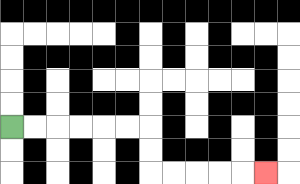{'start': '[0, 5]', 'end': '[11, 7]', 'path_directions': 'R,R,R,R,R,R,D,D,R,R,R,R,R', 'path_coordinates': '[[0, 5], [1, 5], [2, 5], [3, 5], [4, 5], [5, 5], [6, 5], [6, 6], [6, 7], [7, 7], [8, 7], [9, 7], [10, 7], [11, 7]]'}